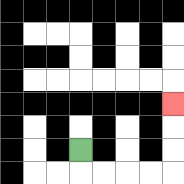{'start': '[3, 6]', 'end': '[7, 4]', 'path_directions': 'D,R,R,R,R,U,U,U', 'path_coordinates': '[[3, 6], [3, 7], [4, 7], [5, 7], [6, 7], [7, 7], [7, 6], [7, 5], [7, 4]]'}